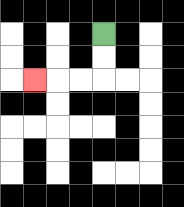{'start': '[4, 1]', 'end': '[1, 3]', 'path_directions': 'D,D,L,L,L', 'path_coordinates': '[[4, 1], [4, 2], [4, 3], [3, 3], [2, 3], [1, 3]]'}